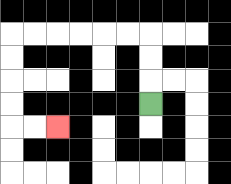{'start': '[6, 4]', 'end': '[2, 5]', 'path_directions': 'U,U,U,L,L,L,L,L,L,D,D,D,D,R,R', 'path_coordinates': '[[6, 4], [6, 3], [6, 2], [6, 1], [5, 1], [4, 1], [3, 1], [2, 1], [1, 1], [0, 1], [0, 2], [0, 3], [0, 4], [0, 5], [1, 5], [2, 5]]'}